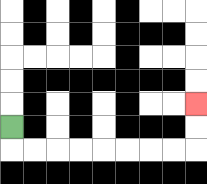{'start': '[0, 5]', 'end': '[8, 4]', 'path_directions': 'D,R,R,R,R,R,R,R,R,U,U', 'path_coordinates': '[[0, 5], [0, 6], [1, 6], [2, 6], [3, 6], [4, 6], [5, 6], [6, 6], [7, 6], [8, 6], [8, 5], [8, 4]]'}